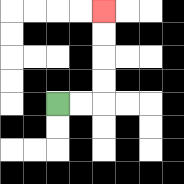{'start': '[2, 4]', 'end': '[4, 0]', 'path_directions': 'R,R,U,U,U,U', 'path_coordinates': '[[2, 4], [3, 4], [4, 4], [4, 3], [4, 2], [4, 1], [4, 0]]'}